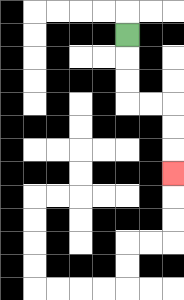{'start': '[5, 1]', 'end': '[7, 7]', 'path_directions': 'D,D,D,R,R,D,D,D', 'path_coordinates': '[[5, 1], [5, 2], [5, 3], [5, 4], [6, 4], [7, 4], [7, 5], [7, 6], [7, 7]]'}